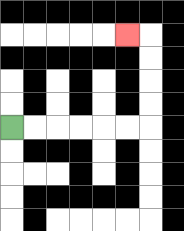{'start': '[0, 5]', 'end': '[5, 1]', 'path_directions': 'R,R,R,R,R,R,U,U,U,U,L', 'path_coordinates': '[[0, 5], [1, 5], [2, 5], [3, 5], [4, 5], [5, 5], [6, 5], [6, 4], [6, 3], [6, 2], [6, 1], [5, 1]]'}